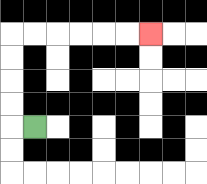{'start': '[1, 5]', 'end': '[6, 1]', 'path_directions': 'L,U,U,U,U,R,R,R,R,R,R', 'path_coordinates': '[[1, 5], [0, 5], [0, 4], [0, 3], [0, 2], [0, 1], [1, 1], [2, 1], [3, 1], [4, 1], [5, 1], [6, 1]]'}